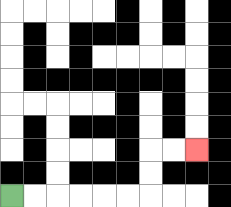{'start': '[0, 8]', 'end': '[8, 6]', 'path_directions': 'R,R,R,R,R,R,U,U,R,R', 'path_coordinates': '[[0, 8], [1, 8], [2, 8], [3, 8], [4, 8], [5, 8], [6, 8], [6, 7], [6, 6], [7, 6], [8, 6]]'}